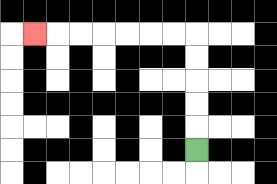{'start': '[8, 6]', 'end': '[1, 1]', 'path_directions': 'U,U,U,U,U,L,L,L,L,L,L,L', 'path_coordinates': '[[8, 6], [8, 5], [8, 4], [8, 3], [8, 2], [8, 1], [7, 1], [6, 1], [5, 1], [4, 1], [3, 1], [2, 1], [1, 1]]'}